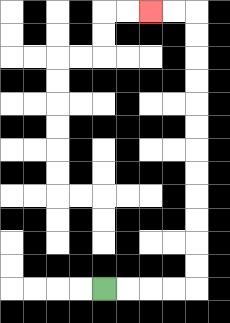{'start': '[4, 12]', 'end': '[6, 0]', 'path_directions': 'R,R,R,R,U,U,U,U,U,U,U,U,U,U,U,U,L,L', 'path_coordinates': '[[4, 12], [5, 12], [6, 12], [7, 12], [8, 12], [8, 11], [8, 10], [8, 9], [8, 8], [8, 7], [8, 6], [8, 5], [8, 4], [8, 3], [8, 2], [8, 1], [8, 0], [7, 0], [6, 0]]'}